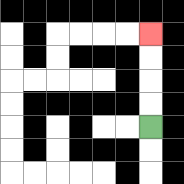{'start': '[6, 5]', 'end': '[6, 1]', 'path_directions': 'U,U,U,U', 'path_coordinates': '[[6, 5], [6, 4], [6, 3], [6, 2], [6, 1]]'}